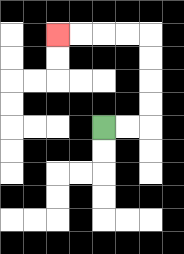{'start': '[4, 5]', 'end': '[2, 1]', 'path_directions': 'R,R,U,U,U,U,L,L,L,L', 'path_coordinates': '[[4, 5], [5, 5], [6, 5], [6, 4], [6, 3], [6, 2], [6, 1], [5, 1], [4, 1], [3, 1], [2, 1]]'}